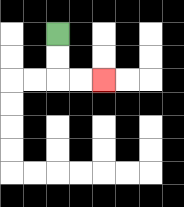{'start': '[2, 1]', 'end': '[4, 3]', 'path_directions': 'D,D,R,R', 'path_coordinates': '[[2, 1], [2, 2], [2, 3], [3, 3], [4, 3]]'}